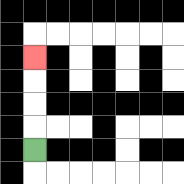{'start': '[1, 6]', 'end': '[1, 2]', 'path_directions': 'U,U,U,U', 'path_coordinates': '[[1, 6], [1, 5], [1, 4], [1, 3], [1, 2]]'}